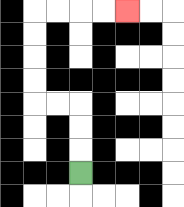{'start': '[3, 7]', 'end': '[5, 0]', 'path_directions': 'U,U,U,L,L,U,U,U,U,R,R,R,R', 'path_coordinates': '[[3, 7], [3, 6], [3, 5], [3, 4], [2, 4], [1, 4], [1, 3], [1, 2], [1, 1], [1, 0], [2, 0], [3, 0], [4, 0], [5, 0]]'}